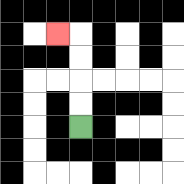{'start': '[3, 5]', 'end': '[2, 1]', 'path_directions': 'U,U,U,U,L', 'path_coordinates': '[[3, 5], [3, 4], [3, 3], [3, 2], [3, 1], [2, 1]]'}